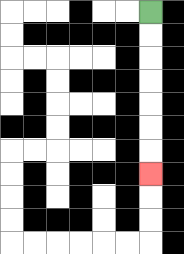{'start': '[6, 0]', 'end': '[6, 7]', 'path_directions': 'D,D,D,D,D,D,D', 'path_coordinates': '[[6, 0], [6, 1], [6, 2], [6, 3], [6, 4], [6, 5], [6, 6], [6, 7]]'}